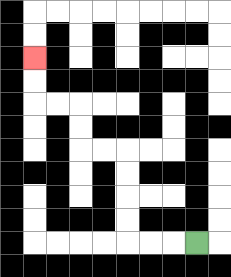{'start': '[8, 10]', 'end': '[1, 2]', 'path_directions': 'L,L,L,U,U,U,U,L,L,U,U,L,L,U,U', 'path_coordinates': '[[8, 10], [7, 10], [6, 10], [5, 10], [5, 9], [5, 8], [5, 7], [5, 6], [4, 6], [3, 6], [3, 5], [3, 4], [2, 4], [1, 4], [1, 3], [1, 2]]'}